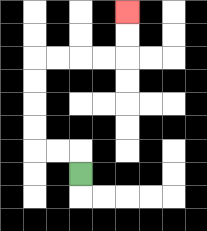{'start': '[3, 7]', 'end': '[5, 0]', 'path_directions': 'U,L,L,U,U,U,U,R,R,R,R,U,U', 'path_coordinates': '[[3, 7], [3, 6], [2, 6], [1, 6], [1, 5], [1, 4], [1, 3], [1, 2], [2, 2], [3, 2], [4, 2], [5, 2], [5, 1], [5, 0]]'}